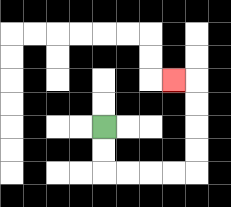{'start': '[4, 5]', 'end': '[7, 3]', 'path_directions': 'D,D,R,R,R,R,U,U,U,U,L', 'path_coordinates': '[[4, 5], [4, 6], [4, 7], [5, 7], [6, 7], [7, 7], [8, 7], [8, 6], [8, 5], [8, 4], [8, 3], [7, 3]]'}